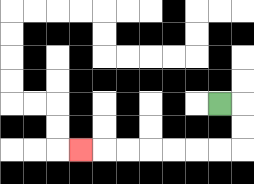{'start': '[9, 4]', 'end': '[3, 6]', 'path_directions': 'R,D,D,L,L,L,L,L,L,L', 'path_coordinates': '[[9, 4], [10, 4], [10, 5], [10, 6], [9, 6], [8, 6], [7, 6], [6, 6], [5, 6], [4, 6], [3, 6]]'}